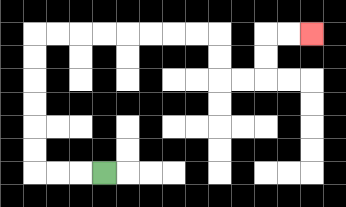{'start': '[4, 7]', 'end': '[13, 1]', 'path_directions': 'L,L,L,U,U,U,U,U,U,R,R,R,R,R,R,R,R,D,D,R,R,U,U,R,R', 'path_coordinates': '[[4, 7], [3, 7], [2, 7], [1, 7], [1, 6], [1, 5], [1, 4], [1, 3], [1, 2], [1, 1], [2, 1], [3, 1], [4, 1], [5, 1], [6, 1], [7, 1], [8, 1], [9, 1], [9, 2], [9, 3], [10, 3], [11, 3], [11, 2], [11, 1], [12, 1], [13, 1]]'}